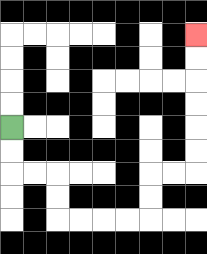{'start': '[0, 5]', 'end': '[8, 1]', 'path_directions': 'D,D,R,R,D,D,R,R,R,R,U,U,R,R,U,U,U,U,U,U', 'path_coordinates': '[[0, 5], [0, 6], [0, 7], [1, 7], [2, 7], [2, 8], [2, 9], [3, 9], [4, 9], [5, 9], [6, 9], [6, 8], [6, 7], [7, 7], [8, 7], [8, 6], [8, 5], [8, 4], [8, 3], [8, 2], [8, 1]]'}